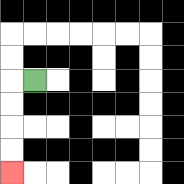{'start': '[1, 3]', 'end': '[0, 7]', 'path_directions': 'L,D,D,D,D', 'path_coordinates': '[[1, 3], [0, 3], [0, 4], [0, 5], [0, 6], [0, 7]]'}